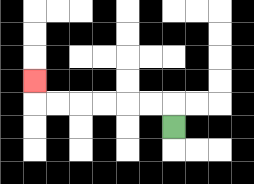{'start': '[7, 5]', 'end': '[1, 3]', 'path_directions': 'U,L,L,L,L,L,L,U', 'path_coordinates': '[[7, 5], [7, 4], [6, 4], [5, 4], [4, 4], [3, 4], [2, 4], [1, 4], [1, 3]]'}